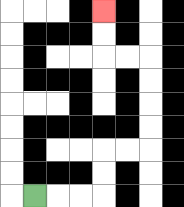{'start': '[1, 8]', 'end': '[4, 0]', 'path_directions': 'R,R,R,U,U,R,R,U,U,U,U,L,L,U,U', 'path_coordinates': '[[1, 8], [2, 8], [3, 8], [4, 8], [4, 7], [4, 6], [5, 6], [6, 6], [6, 5], [6, 4], [6, 3], [6, 2], [5, 2], [4, 2], [4, 1], [4, 0]]'}